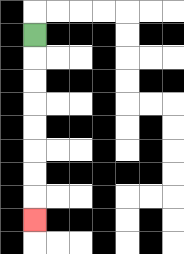{'start': '[1, 1]', 'end': '[1, 9]', 'path_directions': 'D,D,D,D,D,D,D,D', 'path_coordinates': '[[1, 1], [1, 2], [1, 3], [1, 4], [1, 5], [1, 6], [1, 7], [1, 8], [1, 9]]'}